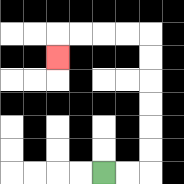{'start': '[4, 7]', 'end': '[2, 2]', 'path_directions': 'R,R,U,U,U,U,U,U,L,L,L,L,D', 'path_coordinates': '[[4, 7], [5, 7], [6, 7], [6, 6], [6, 5], [6, 4], [6, 3], [6, 2], [6, 1], [5, 1], [4, 1], [3, 1], [2, 1], [2, 2]]'}